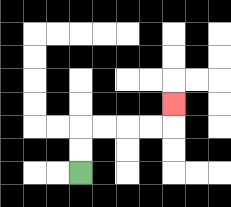{'start': '[3, 7]', 'end': '[7, 4]', 'path_directions': 'U,U,R,R,R,R,U', 'path_coordinates': '[[3, 7], [3, 6], [3, 5], [4, 5], [5, 5], [6, 5], [7, 5], [7, 4]]'}